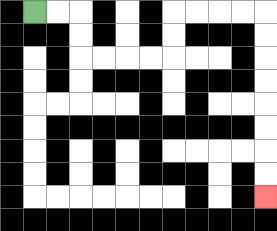{'start': '[1, 0]', 'end': '[11, 8]', 'path_directions': 'R,R,D,D,R,R,R,R,U,U,R,R,R,R,D,D,D,D,D,D,D,D', 'path_coordinates': '[[1, 0], [2, 0], [3, 0], [3, 1], [3, 2], [4, 2], [5, 2], [6, 2], [7, 2], [7, 1], [7, 0], [8, 0], [9, 0], [10, 0], [11, 0], [11, 1], [11, 2], [11, 3], [11, 4], [11, 5], [11, 6], [11, 7], [11, 8]]'}